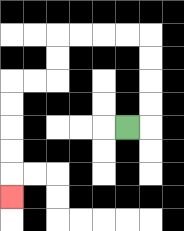{'start': '[5, 5]', 'end': '[0, 8]', 'path_directions': 'R,U,U,U,U,L,L,L,L,D,D,L,L,D,D,D,D,D', 'path_coordinates': '[[5, 5], [6, 5], [6, 4], [6, 3], [6, 2], [6, 1], [5, 1], [4, 1], [3, 1], [2, 1], [2, 2], [2, 3], [1, 3], [0, 3], [0, 4], [0, 5], [0, 6], [0, 7], [0, 8]]'}